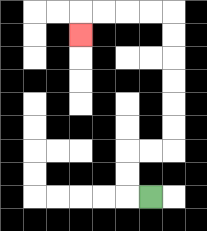{'start': '[6, 8]', 'end': '[3, 1]', 'path_directions': 'L,U,U,R,R,U,U,U,U,U,U,L,L,L,L,D', 'path_coordinates': '[[6, 8], [5, 8], [5, 7], [5, 6], [6, 6], [7, 6], [7, 5], [7, 4], [7, 3], [7, 2], [7, 1], [7, 0], [6, 0], [5, 0], [4, 0], [3, 0], [3, 1]]'}